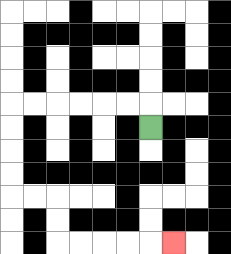{'start': '[6, 5]', 'end': '[7, 10]', 'path_directions': 'U,L,L,L,L,L,L,D,D,D,D,R,R,D,D,R,R,R,R,R', 'path_coordinates': '[[6, 5], [6, 4], [5, 4], [4, 4], [3, 4], [2, 4], [1, 4], [0, 4], [0, 5], [0, 6], [0, 7], [0, 8], [1, 8], [2, 8], [2, 9], [2, 10], [3, 10], [4, 10], [5, 10], [6, 10], [7, 10]]'}